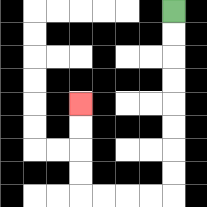{'start': '[7, 0]', 'end': '[3, 4]', 'path_directions': 'D,D,D,D,D,D,D,D,L,L,L,L,U,U,U,U', 'path_coordinates': '[[7, 0], [7, 1], [7, 2], [7, 3], [7, 4], [7, 5], [7, 6], [7, 7], [7, 8], [6, 8], [5, 8], [4, 8], [3, 8], [3, 7], [3, 6], [3, 5], [3, 4]]'}